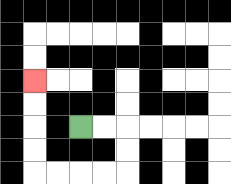{'start': '[3, 5]', 'end': '[1, 3]', 'path_directions': 'R,R,D,D,L,L,L,L,U,U,U,U', 'path_coordinates': '[[3, 5], [4, 5], [5, 5], [5, 6], [5, 7], [4, 7], [3, 7], [2, 7], [1, 7], [1, 6], [1, 5], [1, 4], [1, 3]]'}